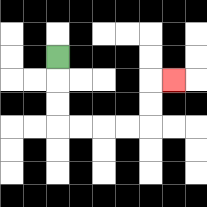{'start': '[2, 2]', 'end': '[7, 3]', 'path_directions': 'D,D,D,R,R,R,R,U,U,R', 'path_coordinates': '[[2, 2], [2, 3], [2, 4], [2, 5], [3, 5], [4, 5], [5, 5], [6, 5], [6, 4], [6, 3], [7, 3]]'}